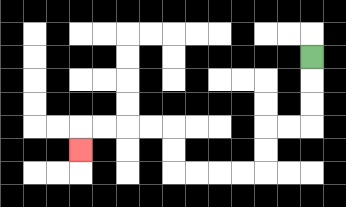{'start': '[13, 2]', 'end': '[3, 6]', 'path_directions': 'D,D,D,L,L,D,D,L,L,L,L,U,U,L,L,L,L,D', 'path_coordinates': '[[13, 2], [13, 3], [13, 4], [13, 5], [12, 5], [11, 5], [11, 6], [11, 7], [10, 7], [9, 7], [8, 7], [7, 7], [7, 6], [7, 5], [6, 5], [5, 5], [4, 5], [3, 5], [3, 6]]'}